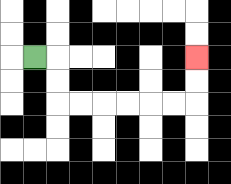{'start': '[1, 2]', 'end': '[8, 2]', 'path_directions': 'R,D,D,R,R,R,R,R,R,U,U', 'path_coordinates': '[[1, 2], [2, 2], [2, 3], [2, 4], [3, 4], [4, 4], [5, 4], [6, 4], [7, 4], [8, 4], [8, 3], [8, 2]]'}